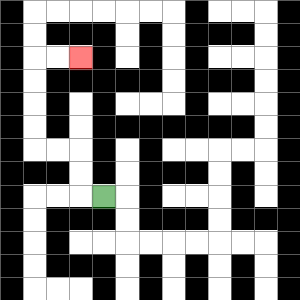{'start': '[4, 8]', 'end': '[3, 2]', 'path_directions': 'L,U,U,L,L,U,U,U,U,R,R', 'path_coordinates': '[[4, 8], [3, 8], [3, 7], [3, 6], [2, 6], [1, 6], [1, 5], [1, 4], [1, 3], [1, 2], [2, 2], [3, 2]]'}